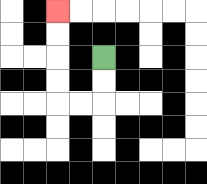{'start': '[4, 2]', 'end': '[2, 0]', 'path_directions': 'D,D,L,L,U,U,U,U', 'path_coordinates': '[[4, 2], [4, 3], [4, 4], [3, 4], [2, 4], [2, 3], [2, 2], [2, 1], [2, 0]]'}